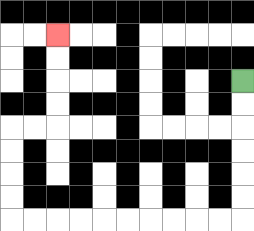{'start': '[10, 3]', 'end': '[2, 1]', 'path_directions': 'D,D,D,D,D,D,L,L,L,L,L,L,L,L,L,L,U,U,U,U,R,R,U,U,U,U', 'path_coordinates': '[[10, 3], [10, 4], [10, 5], [10, 6], [10, 7], [10, 8], [10, 9], [9, 9], [8, 9], [7, 9], [6, 9], [5, 9], [4, 9], [3, 9], [2, 9], [1, 9], [0, 9], [0, 8], [0, 7], [0, 6], [0, 5], [1, 5], [2, 5], [2, 4], [2, 3], [2, 2], [2, 1]]'}